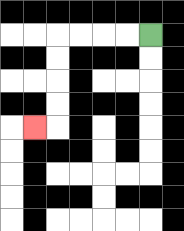{'start': '[6, 1]', 'end': '[1, 5]', 'path_directions': 'L,L,L,L,D,D,D,D,L', 'path_coordinates': '[[6, 1], [5, 1], [4, 1], [3, 1], [2, 1], [2, 2], [2, 3], [2, 4], [2, 5], [1, 5]]'}